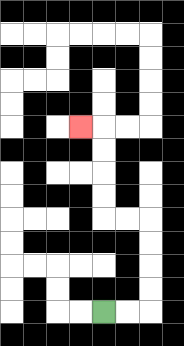{'start': '[4, 13]', 'end': '[3, 5]', 'path_directions': 'R,R,U,U,U,U,L,L,U,U,U,U,L', 'path_coordinates': '[[4, 13], [5, 13], [6, 13], [6, 12], [6, 11], [6, 10], [6, 9], [5, 9], [4, 9], [4, 8], [4, 7], [4, 6], [4, 5], [3, 5]]'}